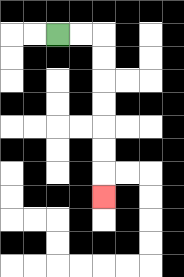{'start': '[2, 1]', 'end': '[4, 8]', 'path_directions': 'R,R,D,D,D,D,D,D,D', 'path_coordinates': '[[2, 1], [3, 1], [4, 1], [4, 2], [4, 3], [4, 4], [4, 5], [4, 6], [4, 7], [4, 8]]'}